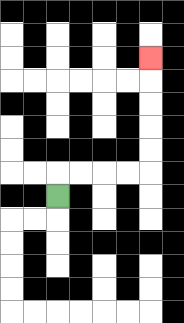{'start': '[2, 8]', 'end': '[6, 2]', 'path_directions': 'U,R,R,R,R,U,U,U,U,U', 'path_coordinates': '[[2, 8], [2, 7], [3, 7], [4, 7], [5, 7], [6, 7], [6, 6], [6, 5], [6, 4], [6, 3], [6, 2]]'}